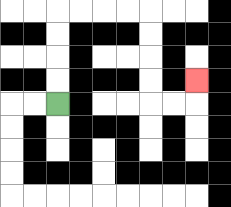{'start': '[2, 4]', 'end': '[8, 3]', 'path_directions': 'U,U,U,U,R,R,R,R,D,D,D,D,R,R,U', 'path_coordinates': '[[2, 4], [2, 3], [2, 2], [2, 1], [2, 0], [3, 0], [4, 0], [5, 0], [6, 0], [6, 1], [6, 2], [6, 3], [6, 4], [7, 4], [8, 4], [8, 3]]'}